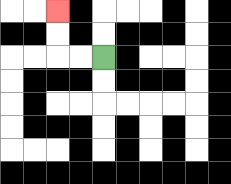{'start': '[4, 2]', 'end': '[2, 0]', 'path_directions': 'L,L,U,U', 'path_coordinates': '[[4, 2], [3, 2], [2, 2], [2, 1], [2, 0]]'}